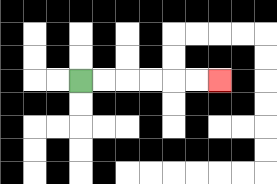{'start': '[3, 3]', 'end': '[9, 3]', 'path_directions': 'R,R,R,R,R,R', 'path_coordinates': '[[3, 3], [4, 3], [5, 3], [6, 3], [7, 3], [8, 3], [9, 3]]'}